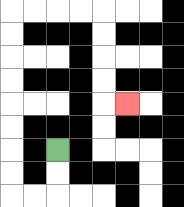{'start': '[2, 6]', 'end': '[5, 4]', 'path_directions': 'D,D,L,L,U,U,U,U,U,U,U,U,R,R,R,R,D,D,D,D,R', 'path_coordinates': '[[2, 6], [2, 7], [2, 8], [1, 8], [0, 8], [0, 7], [0, 6], [0, 5], [0, 4], [0, 3], [0, 2], [0, 1], [0, 0], [1, 0], [2, 0], [3, 0], [4, 0], [4, 1], [4, 2], [4, 3], [4, 4], [5, 4]]'}